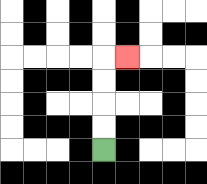{'start': '[4, 6]', 'end': '[5, 2]', 'path_directions': 'U,U,U,U,R', 'path_coordinates': '[[4, 6], [4, 5], [4, 4], [4, 3], [4, 2], [5, 2]]'}